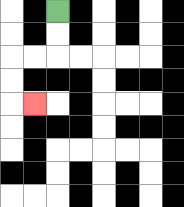{'start': '[2, 0]', 'end': '[1, 4]', 'path_directions': 'D,D,L,L,D,D,R', 'path_coordinates': '[[2, 0], [2, 1], [2, 2], [1, 2], [0, 2], [0, 3], [0, 4], [1, 4]]'}